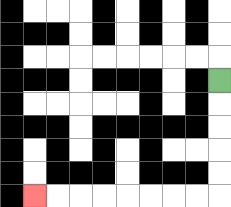{'start': '[9, 3]', 'end': '[1, 8]', 'path_directions': 'D,D,D,D,D,L,L,L,L,L,L,L,L', 'path_coordinates': '[[9, 3], [9, 4], [9, 5], [9, 6], [9, 7], [9, 8], [8, 8], [7, 8], [6, 8], [5, 8], [4, 8], [3, 8], [2, 8], [1, 8]]'}